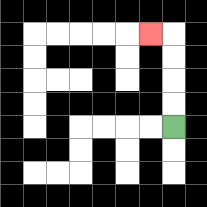{'start': '[7, 5]', 'end': '[6, 1]', 'path_directions': 'U,U,U,U,L', 'path_coordinates': '[[7, 5], [7, 4], [7, 3], [7, 2], [7, 1], [6, 1]]'}